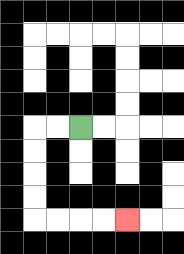{'start': '[3, 5]', 'end': '[5, 9]', 'path_directions': 'L,L,D,D,D,D,R,R,R,R', 'path_coordinates': '[[3, 5], [2, 5], [1, 5], [1, 6], [1, 7], [1, 8], [1, 9], [2, 9], [3, 9], [4, 9], [5, 9]]'}